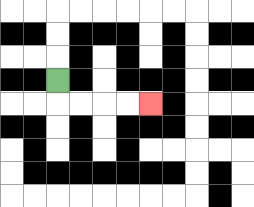{'start': '[2, 3]', 'end': '[6, 4]', 'path_directions': 'D,R,R,R,R', 'path_coordinates': '[[2, 3], [2, 4], [3, 4], [4, 4], [5, 4], [6, 4]]'}